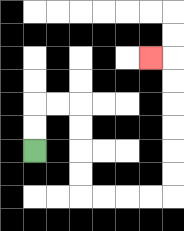{'start': '[1, 6]', 'end': '[6, 2]', 'path_directions': 'U,U,R,R,D,D,D,D,R,R,R,R,U,U,U,U,U,U,L', 'path_coordinates': '[[1, 6], [1, 5], [1, 4], [2, 4], [3, 4], [3, 5], [3, 6], [3, 7], [3, 8], [4, 8], [5, 8], [6, 8], [7, 8], [7, 7], [7, 6], [7, 5], [7, 4], [7, 3], [7, 2], [6, 2]]'}